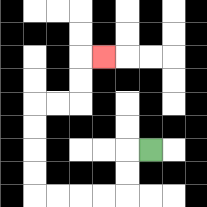{'start': '[6, 6]', 'end': '[4, 2]', 'path_directions': 'L,D,D,L,L,L,L,U,U,U,U,R,R,U,U,R', 'path_coordinates': '[[6, 6], [5, 6], [5, 7], [5, 8], [4, 8], [3, 8], [2, 8], [1, 8], [1, 7], [1, 6], [1, 5], [1, 4], [2, 4], [3, 4], [3, 3], [3, 2], [4, 2]]'}